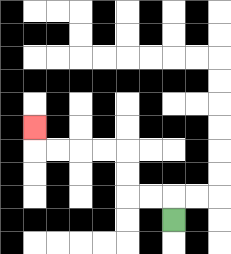{'start': '[7, 9]', 'end': '[1, 5]', 'path_directions': 'U,L,L,U,U,L,L,L,L,U', 'path_coordinates': '[[7, 9], [7, 8], [6, 8], [5, 8], [5, 7], [5, 6], [4, 6], [3, 6], [2, 6], [1, 6], [1, 5]]'}